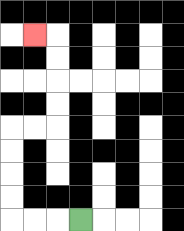{'start': '[3, 9]', 'end': '[1, 1]', 'path_directions': 'L,L,L,U,U,U,U,R,R,U,U,U,U,L', 'path_coordinates': '[[3, 9], [2, 9], [1, 9], [0, 9], [0, 8], [0, 7], [0, 6], [0, 5], [1, 5], [2, 5], [2, 4], [2, 3], [2, 2], [2, 1], [1, 1]]'}